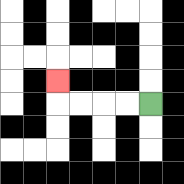{'start': '[6, 4]', 'end': '[2, 3]', 'path_directions': 'L,L,L,L,U', 'path_coordinates': '[[6, 4], [5, 4], [4, 4], [3, 4], [2, 4], [2, 3]]'}